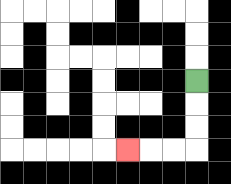{'start': '[8, 3]', 'end': '[5, 6]', 'path_directions': 'D,D,D,L,L,L', 'path_coordinates': '[[8, 3], [8, 4], [8, 5], [8, 6], [7, 6], [6, 6], [5, 6]]'}